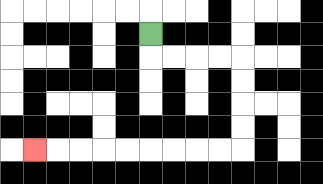{'start': '[6, 1]', 'end': '[1, 6]', 'path_directions': 'D,R,R,R,R,D,D,D,D,L,L,L,L,L,L,L,L,L', 'path_coordinates': '[[6, 1], [6, 2], [7, 2], [8, 2], [9, 2], [10, 2], [10, 3], [10, 4], [10, 5], [10, 6], [9, 6], [8, 6], [7, 6], [6, 6], [5, 6], [4, 6], [3, 6], [2, 6], [1, 6]]'}